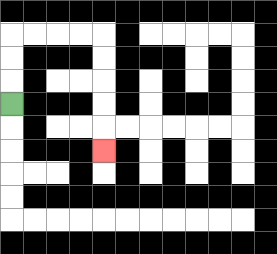{'start': '[0, 4]', 'end': '[4, 6]', 'path_directions': 'U,U,U,R,R,R,R,D,D,D,D,D', 'path_coordinates': '[[0, 4], [0, 3], [0, 2], [0, 1], [1, 1], [2, 1], [3, 1], [4, 1], [4, 2], [4, 3], [4, 4], [4, 5], [4, 6]]'}